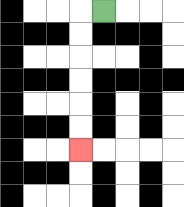{'start': '[4, 0]', 'end': '[3, 6]', 'path_directions': 'L,D,D,D,D,D,D', 'path_coordinates': '[[4, 0], [3, 0], [3, 1], [3, 2], [3, 3], [3, 4], [3, 5], [3, 6]]'}